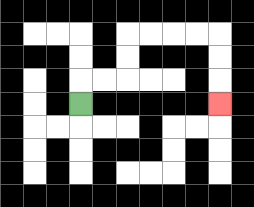{'start': '[3, 4]', 'end': '[9, 4]', 'path_directions': 'U,R,R,U,U,R,R,R,R,D,D,D', 'path_coordinates': '[[3, 4], [3, 3], [4, 3], [5, 3], [5, 2], [5, 1], [6, 1], [7, 1], [8, 1], [9, 1], [9, 2], [9, 3], [9, 4]]'}